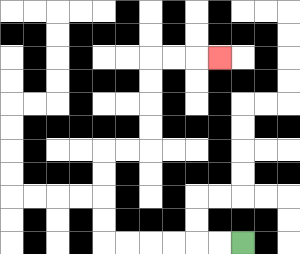{'start': '[10, 10]', 'end': '[9, 2]', 'path_directions': 'L,L,L,L,L,L,U,U,U,U,R,R,U,U,U,U,R,R,R', 'path_coordinates': '[[10, 10], [9, 10], [8, 10], [7, 10], [6, 10], [5, 10], [4, 10], [4, 9], [4, 8], [4, 7], [4, 6], [5, 6], [6, 6], [6, 5], [6, 4], [6, 3], [6, 2], [7, 2], [8, 2], [9, 2]]'}